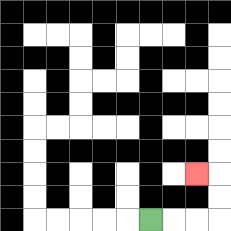{'start': '[6, 9]', 'end': '[8, 7]', 'path_directions': 'R,R,R,U,U,L', 'path_coordinates': '[[6, 9], [7, 9], [8, 9], [9, 9], [9, 8], [9, 7], [8, 7]]'}